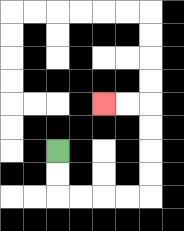{'start': '[2, 6]', 'end': '[4, 4]', 'path_directions': 'D,D,R,R,R,R,U,U,U,U,L,L', 'path_coordinates': '[[2, 6], [2, 7], [2, 8], [3, 8], [4, 8], [5, 8], [6, 8], [6, 7], [6, 6], [6, 5], [6, 4], [5, 4], [4, 4]]'}